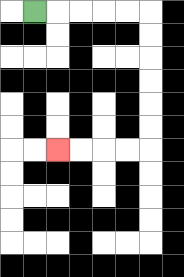{'start': '[1, 0]', 'end': '[2, 6]', 'path_directions': 'R,R,R,R,R,D,D,D,D,D,D,L,L,L,L', 'path_coordinates': '[[1, 0], [2, 0], [3, 0], [4, 0], [5, 0], [6, 0], [6, 1], [6, 2], [6, 3], [6, 4], [6, 5], [6, 6], [5, 6], [4, 6], [3, 6], [2, 6]]'}